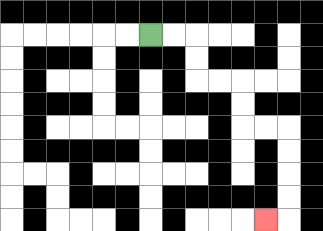{'start': '[6, 1]', 'end': '[11, 9]', 'path_directions': 'R,R,D,D,R,R,D,D,R,R,D,D,D,D,L', 'path_coordinates': '[[6, 1], [7, 1], [8, 1], [8, 2], [8, 3], [9, 3], [10, 3], [10, 4], [10, 5], [11, 5], [12, 5], [12, 6], [12, 7], [12, 8], [12, 9], [11, 9]]'}